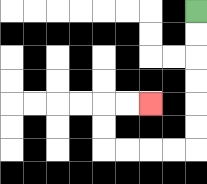{'start': '[8, 0]', 'end': '[6, 4]', 'path_directions': 'D,D,D,D,D,D,L,L,L,L,U,U,R,R', 'path_coordinates': '[[8, 0], [8, 1], [8, 2], [8, 3], [8, 4], [8, 5], [8, 6], [7, 6], [6, 6], [5, 6], [4, 6], [4, 5], [4, 4], [5, 4], [6, 4]]'}